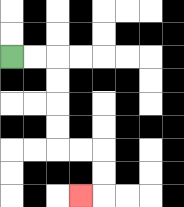{'start': '[0, 2]', 'end': '[3, 8]', 'path_directions': 'R,R,D,D,D,D,R,R,D,D,L', 'path_coordinates': '[[0, 2], [1, 2], [2, 2], [2, 3], [2, 4], [2, 5], [2, 6], [3, 6], [4, 6], [4, 7], [4, 8], [3, 8]]'}